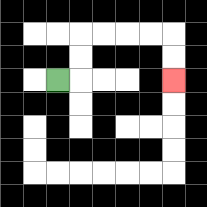{'start': '[2, 3]', 'end': '[7, 3]', 'path_directions': 'R,U,U,R,R,R,R,D,D', 'path_coordinates': '[[2, 3], [3, 3], [3, 2], [3, 1], [4, 1], [5, 1], [6, 1], [7, 1], [7, 2], [7, 3]]'}